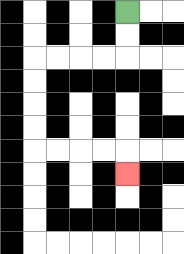{'start': '[5, 0]', 'end': '[5, 7]', 'path_directions': 'D,D,L,L,L,L,D,D,D,D,R,R,R,R,D', 'path_coordinates': '[[5, 0], [5, 1], [5, 2], [4, 2], [3, 2], [2, 2], [1, 2], [1, 3], [1, 4], [1, 5], [1, 6], [2, 6], [3, 6], [4, 6], [5, 6], [5, 7]]'}